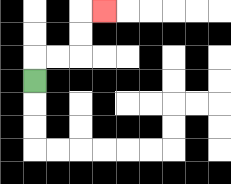{'start': '[1, 3]', 'end': '[4, 0]', 'path_directions': 'U,R,R,U,U,R', 'path_coordinates': '[[1, 3], [1, 2], [2, 2], [3, 2], [3, 1], [3, 0], [4, 0]]'}